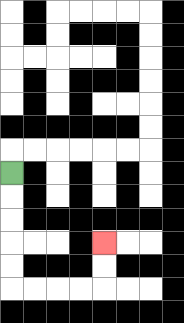{'start': '[0, 7]', 'end': '[4, 10]', 'path_directions': 'D,D,D,D,D,R,R,R,R,U,U', 'path_coordinates': '[[0, 7], [0, 8], [0, 9], [0, 10], [0, 11], [0, 12], [1, 12], [2, 12], [3, 12], [4, 12], [4, 11], [4, 10]]'}